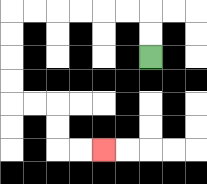{'start': '[6, 2]', 'end': '[4, 6]', 'path_directions': 'U,U,L,L,L,L,L,L,D,D,D,D,R,R,D,D,R,R', 'path_coordinates': '[[6, 2], [6, 1], [6, 0], [5, 0], [4, 0], [3, 0], [2, 0], [1, 0], [0, 0], [0, 1], [0, 2], [0, 3], [0, 4], [1, 4], [2, 4], [2, 5], [2, 6], [3, 6], [4, 6]]'}